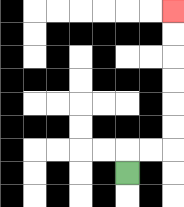{'start': '[5, 7]', 'end': '[7, 0]', 'path_directions': 'U,R,R,U,U,U,U,U,U', 'path_coordinates': '[[5, 7], [5, 6], [6, 6], [7, 6], [7, 5], [7, 4], [7, 3], [7, 2], [7, 1], [7, 0]]'}